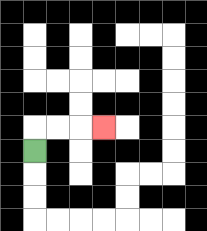{'start': '[1, 6]', 'end': '[4, 5]', 'path_directions': 'U,R,R,R', 'path_coordinates': '[[1, 6], [1, 5], [2, 5], [3, 5], [4, 5]]'}